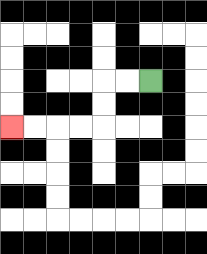{'start': '[6, 3]', 'end': '[0, 5]', 'path_directions': 'L,L,D,D,L,L,L,L', 'path_coordinates': '[[6, 3], [5, 3], [4, 3], [4, 4], [4, 5], [3, 5], [2, 5], [1, 5], [0, 5]]'}